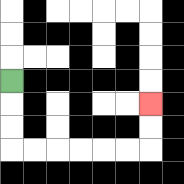{'start': '[0, 3]', 'end': '[6, 4]', 'path_directions': 'D,D,D,R,R,R,R,R,R,U,U', 'path_coordinates': '[[0, 3], [0, 4], [0, 5], [0, 6], [1, 6], [2, 6], [3, 6], [4, 6], [5, 6], [6, 6], [6, 5], [6, 4]]'}